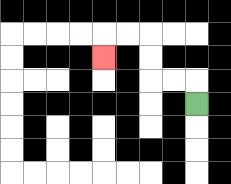{'start': '[8, 4]', 'end': '[4, 2]', 'path_directions': 'U,L,L,U,U,L,L,D', 'path_coordinates': '[[8, 4], [8, 3], [7, 3], [6, 3], [6, 2], [6, 1], [5, 1], [4, 1], [4, 2]]'}